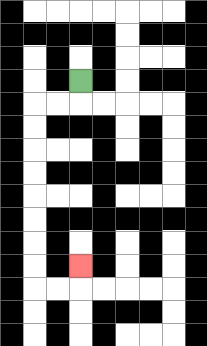{'start': '[3, 3]', 'end': '[3, 11]', 'path_directions': 'D,L,L,D,D,D,D,D,D,D,D,R,R,U', 'path_coordinates': '[[3, 3], [3, 4], [2, 4], [1, 4], [1, 5], [1, 6], [1, 7], [1, 8], [1, 9], [1, 10], [1, 11], [1, 12], [2, 12], [3, 12], [3, 11]]'}